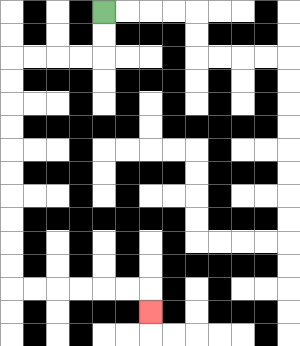{'start': '[4, 0]', 'end': '[6, 13]', 'path_directions': 'D,D,L,L,L,L,D,D,D,D,D,D,D,D,D,D,R,R,R,R,R,R,D', 'path_coordinates': '[[4, 0], [4, 1], [4, 2], [3, 2], [2, 2], [1, 2], [0, 2], [0, 3], [0, 4], [0, 5], [0, 6], [0, 7], [0, 8], [0, 9], [0, 10], [0, 11], [0, 12], [1, 12], [2, 12], [3, 12], [4, 12], [5, 12], [6, 12], [6, 13]]'}